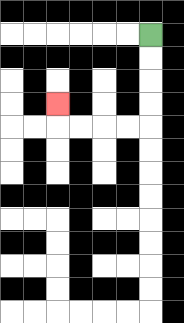{'start': '[6, 1]', 'end': '[2, 4]', 'path_directions': 'D,D,D,D,L,L,L,L,U', 'path_coordinates': '[[6, 1], [6, 2], [6, 3], [6, 4], [6, 5], [5, 5], [4, 5], [3, 5], [2, 5], [2, 4]]'}